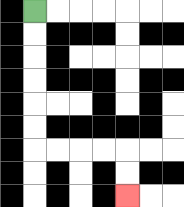{'start': '[1, 0]', 'end': '[5, 8]', 'path_directions': 'D,D,D,D,D,D,R,R,R,R,D,D', 'path_coordinates': '[[1, 0], [1, 1], [1, 2], [1, 3], [1, 4], [1, 5], [1, 6], [2, 6], [3, 6], [4, 6], [5, 6], [5, 7], [5, 8]]'}